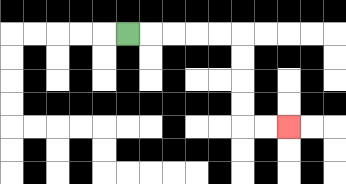{'start': '[5, 1]', 'end': '[12, 5]', 'path_directions': 'R,R,R,R,R,D,D,D,D,R,R', 'path_coordinates': '[[5, 1], [6, 1], [7, 1], [8, 1], [9, 1], [10, 1], [10, 2], [10, 3], [10, 4], [10, 5], [11, 5], [12, 5]]'}